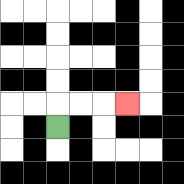{'start': '[2, 5]', 'end': '[5, 4]', 'path_directions': 'U,R,R,R', 'path_coordinates': '[[2, 5], [2, 4], [3, 4], [4, 4], [5, 4]]'}